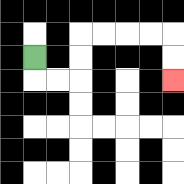{'start': '[1, 2]', 'end': '[7, 3]', 'path_directions': 'D,R,R,U,U,R,R,R,R,D,D', 'path_coordinates': '[[1, 2], [1, 3], [2, 3], [3, 3], [3, 2], [3, 1], [4, 1], [5, 1], [6, 1], [7, 1], [7, 2], [7, 3]]'}